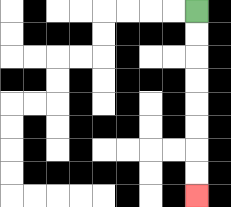{'start': '[8, 0]', 'end': '[8, 8]', 'path_directions': 'D,D,D,D,D,D,D,D', 'path_coordinates': '[[8, 0], [8, 1], [8, 2], [8, 3], [8, 4], [8, 5], [8, 6], [8, 7], [8, 8]]'}